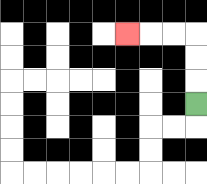{'start': '[8, 4]', 'end': '[5, 1]', 'path_directions': 'U,U,U,L,L,L', 'path_coordinates': '[[8, 4], [8, 3], [8, 2], [8, 1], [7, 1], [6, 1], [5, 1]]'}